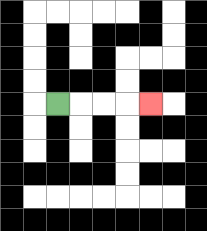{'start': '[2, 4]', 'end': '[6, 4]', 'path_directions': 'R,R,R,R', 'path_coordinates': '[[2, 4], [3, 4], [4, 4], [5, 4], [6, 4]]'}